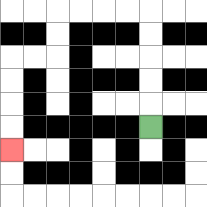{'start': '[6, 5]', 'end': '[0, 6]', 'path_directions': 'U,U,U,U,U,L,L,L,L,D,D,L,L,D,D,D,D', 'path_coordinates': '[[6, 5], [6, 4], [6, 3], [6, 2], [6, 1], [6, 0], [5, 0], [4, 0], [3, 0], [2, 0], [2, 1], [2, 2], [1, 2], [0, 2], [0, 3], [0, 4], [0, 5], [0, 6]]'}